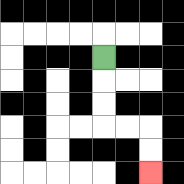{'start': '[4, 2]', 'end': '[6, 7]', 'path_directions': 'D,D,D,R,R,D,D', 'path_coordinates': '[[4, 2], [4, 3], [4, 4], [4, 5], [5, 5], [6, 5], [6, 6], [6, 7]]'}